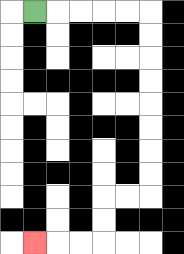{'start': '[1, 0]', 'end': '[1, 10]', 'path_directions': 'R,R,R,R,R,D,D,D,D,D,D,D,D,L,L,D,D,L,L,L', 'path_coordinates': '[[1, 0], [2, 0], [3, 0], [4, 0], [5, 0], [6, 0], [6, 1], [6, 2], [6, 3], [6, 4], [6, 5], [6, 6], [6, 7], [6, 8], [5, 8], [4, 8], [4, 9], [4, 10], [3, 10], [2, 10], [1, 10]]'}